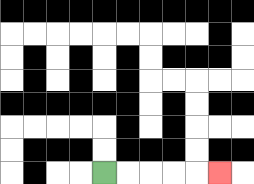{'start': '[4, 7]', 'end': '[9, 7]', 'path_directions': 'R,R,R,R,R', 'path_coordinates': '[[4, 7], [5, 7], [6, 7], [7, 7], [8, 7], [9, 7]]'}